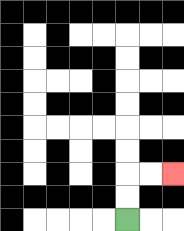{'start': '[5, 9]', 'end': '[7, 7]', 'path_directions': 'U,U,R,R', 'path_coordinates': '[[5, 9], [5, 8], [5, 7], [6, 7], [7, 7]]'}